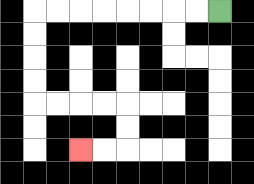{'start': '[9, 0]', 'end': '[3, 6]', 'path_directions': 'L,L,L,L,L,L,L,L,D,D,D,D,R,R,R,R,D,D,L,L', 'path_coordinates': '[[9, 0], [8, 0], [7, 0], [6, 0], [5, 0], [4, 0], [3, 0], [2, 0], [1, 0], [1, 1], [1, 2], [1, 3], [1, 4], [2, 4], [3, 4], [4, 4], [5, 4], [5, 5], [5, 6], [4, 6], [3, 6]]'}